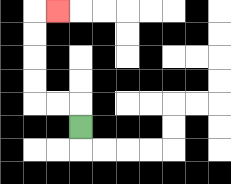{'start': '[3, 5]', 'end': '[2, 0]', 'path_directions': 'U,L,L,U,U,U,U,R', 'path_coordinates': '[[3, 5], [3, 4], [2, 4], [1, 4], [1, 3], [1, 2], [1, 1], [1, 0], [2, 0]]'}